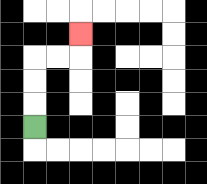{'start': '[1, 5]', 'end': '[3, 1]', 'path_directions': 'U,U,U,R,R,U', 'path_coordinates': '[[1, 5], [1, 4], [1, 3], [1, 2], [2, 2], [3, 2], [3, 1]]'}